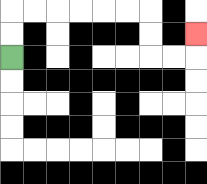{'start': '[0, 2]', 'end': '[8, 1]', 'path_directions': 'U,U,R,R,R,R,R,R,D,D,R,R,U', 'path_coordinates': '[[0, 2], [0, 1], [0, 0], [1, 0], [2, 0], [3, 0], [4, 0], [5, 0], [6, 0], [6, 1], [6, 2], [7, 2], [8, 2], [8, 1]]'}